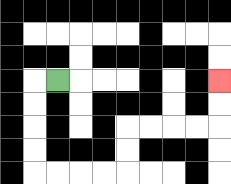{'start': '[2, 3]', 'end': '[9, 3]', 'path_directions': 'L,D,D,D,D,R,R,R,R,U,U,R,R,R,R,U,U', 'path_coordinates': '[[2, 3], [1, 3], [1, 4], [1, 5], [1, 6], [1, 7], [2, 7], [3, 7], [4, 7], [5, 7], [5, 6], [5, 5], [6, 5], [7, 5], [8, 5], [9, 5], [9, 4], [9, 3]]'}